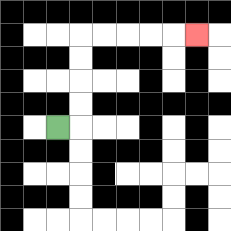{'start': '[2, 5]', 'end': '[8, 1]', 'path_directions': 'R,U,U,U,U,R,R,R,R,R', 'path_coordinates': '[[2, 5], [3, 5], [3, 4], [3, 3], [3, 2], [3, 1], [4, 1], [5, 1], [6, 1], [7, 1], [8, 1]]'}